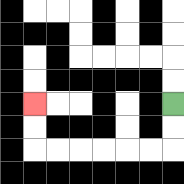{'start': '[7, 4]', 'end': '[1, 4]', 'path_directions': 'D,D,L,L,L,L,L,L,U,U', 'path_coordinates': '[[7, 4], [7, 5], [7, 6], [6, 6], [5, 6], [4, 6], [3, 6], [2, 6], [1, 6], [1, 5], [1, 4]]'}